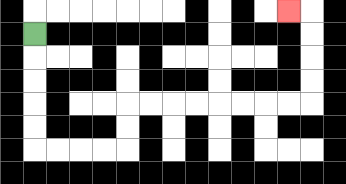{'start': '[1, 1]', 'end': '[12, 0]', 'path_directions': 'D,D,D,D,D,R,R,R,R,U,U,R,R,R,R,R,R,R,R,U,U,U,U,L', 'path_coordinates': '[[1, 1], [1, 2], [1, 3], [1, 4], [1, 5], [1, 6], [2, 6], [3, 6], [4, 6], [5, 6], [5, 5], [5, 4], [6, 4], [7, 4], [8, 4], [9, 4], [10, 4], [11, 4], [12, 4], [13, 4], [13, 3], [13, 2], [13, 1], [13, 0], [12, 0]]'}